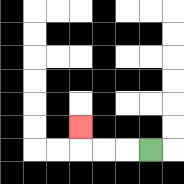{'start': '[6, 6]', 'end': '[3, 5]', 'path_directions': 'L,L,L,U', 'path_coordinates': '[[6, 6], [5, 6], [4, 6], [3, 6], [3, 5]]'}